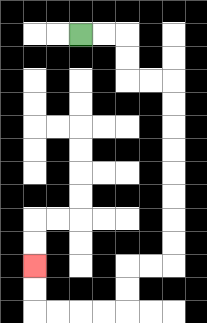{'start': '[3, 1]', 'end': '[1, 11]', 'path_directions': 'R,R,D,D,R,R,D,D,D,D,D,D,D,D,L,L,D,D,L,L,L,L,U,U', 'path_coordinates': '[[3, 1], [4, 1], [5, 1], [5, 2], [5, 3], [6, 3], [7, 3], [7, 4], [7, 5], [7, 6], [7, 7], [7, 8], [7, 9], [7, 10], [7, 11], [6, 11], [5, 11], [5, 12], [5, 13], [4, 13], [3, 13], [2, 13], [1, 13], [1, 12], [1, 11]]'}